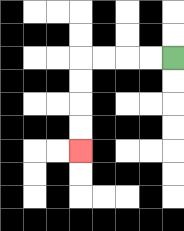{'start': '[7, 2]', 'end': '[3, 6]', 'path_directions': 'L,L,L,L,D,D,D,D', 'path_coordinates': '[[7, 2], [6, 2], [5, 2], [4, 2], [3, 2], [3, 3], [3, 4], [3, 5], [3, 6]]'}